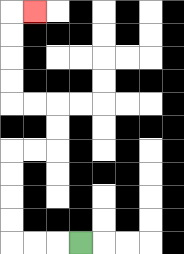{'start': '[3, 10]', 'end': '[1, 0]', 'path_directions': 'L,L,L,U,U,U,U,R,R,U,U,L,L,U,U,U,U,R', 'path_coordinates': '[[3, 10], [2, 10], [1, 10], [0, 10], [0, 9], [0, 8], [0, 7], [0, 6], [1, 6], [2, 6], [2, 5], [2, 4], [1, 4], [0, 4], [0, 3], [0, 2], [0, 1], [0, 0], [1, 0]]'}